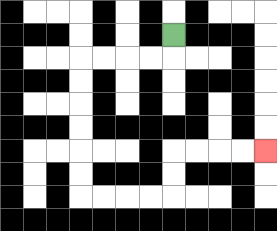{'start': '[7, 1]', 'end': '[11, 6]', 'path_directions': 'D,L,L,L,L,D,D,D,D,D,D,R,R,R,R,U,U,R,R,R,R', 'path_coordinates': '[[7, 1], [7, 2], [6, 2], [5, 2], [4, 2], [3, 2], [3, 3], [3, 4], [3, 5], [3, 6], [3, 7], [3, 8], [4, 8], [5, 8], [6, 8], [7, 8], [7, 7], [7, 6], [8, 6], [9, 6], [10, 6], [11, 6]]'}